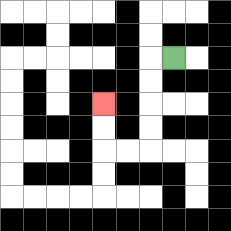{'start': '[7, 2]', 'end': '[4, 4]', 'path_directions': 'L,D,D,D,D,L,L,U,U', 'path_coordinates': '[[7, 2], [6, 2], [6, 3], [6, 4], [6, 5], [6, 6], [5, 6], [4, 6], [4, 5], [4, 4]]'}